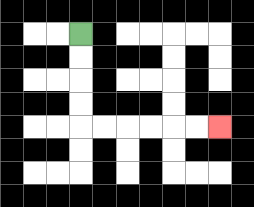{'start': '[3, 1]', 'end': '[9, 5]', 'path_directions': 'D,D,D,D,R,R,R,R,R,R', 'path_coordinates': '[[3, 1], [3, 2], [3, 3], [3, 4], [3, 5], [4, 5], [5, 5], [6, 5], [7, 5], [8, 5], [9, 5]]'}